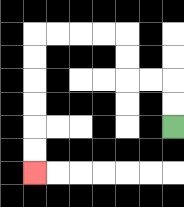{'start': '[7, 5]', 'end': '[1, 7]', 'path_directions': 'U,U,L,L,U,U,L,L,L,L,D,D,D,D,D,D', 'path_coordinates': '[[7, 5], [7, 4], [7, 3], [6, 3], [5, 3], [5, 2], [5, 1], [4, 1], [3, 1], [2, 1], [1, 1], [1, 2], [1, 3], [1, 4], [1, 5], [1, 6], [1, 7]]'}